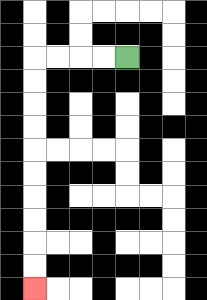{'start': '[5, 2]', 'end': '[1, 12]', 'path_directions': 'L,L,L,L,D,D,D,D,D,D,D,D,D,D', 'path_coordinates': '[[5, 2], [4, 2], [3, 2], [2, 2], [1, 2], [1, 3], [1, 4], [1, 5], [1, 6], [1, 7], [1, 8], [1, 9], [1, 10], [1, 11], [1, 12]]'}